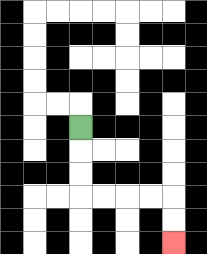{'start': '[3, 5]', 'end': '[7, 10]', 'path_directions': 'D,D,D,R,R,R,R,D,D', 'path_coordinates': '[[3, 5], [3, 6], [3, 7], [3, 8], [4, 8], [5, 8], [6, 8], [7, 8], [7, 9], [7, 10]]'}